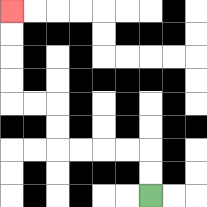{'start': '[6, 8]', 'end': '[0, 0]', 'path_directions': 'U,U,L,L,L,L,U,U,L,L,U,U,U,U', 'path_coordinates': '[[6, 8], [6, 7], [6, 6], [5, 6], [4, 6], [3, 6], [2, 6], [2, 5], [2, 4], [1, 4], [0, 4], [0, 3], [0, 2], [0, 1], [0, 0]]'}